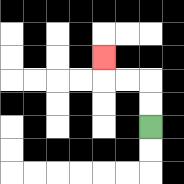{'start': '[6, 5]', 'end': '[4, 2]', 'path_directions': 'U,U,L,L,U', 'path_coordinates': '[[6, 5], [6, 4], [6, 3], [5, 3], [4, 3], [4, 2]]'}